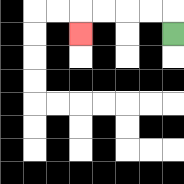{'start': '[7, 1]', 'end': '[3, 1]', 'path_directions': 'U,L,L,L,L,D', 'path_coordinates': '[[7, 1], [7, 0], [6, 0], [5, 0], [4, 0], [3, 0], [3, 1]]'}